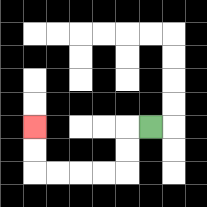{'start': '[6, 5]', 'end': '[1, 5]', 'path_directions': 'L,D,D,L,L,L,L,U,U', 'path_coordinates': '[[6, 5], [5, 5], [5, 6], [5, 7], [4, 7], [3, 7], [2, 7], [1, 7], [1, 6], [1, 5]]'}